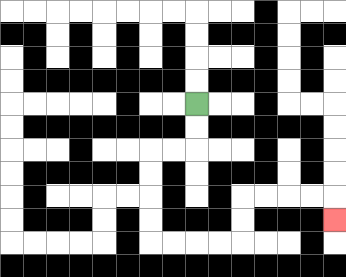{'start': '[8, 4]', 'end': '[14, 9]', 'path_directions': 'D,D,L,L,D,D,D,D,R,R,R,R,U,U,R,R,R,R,D', 'path_coordinates': '[[8, 4], [8, 5], [8, 6], [7, 6], [6, 6], [6, 7], [6, 8], [6, 9], [6, 10], [7, 10], [8, 10], [9, 10], [10, 10], [10, 9], [10, 8], [11, 8], [12, 8], [13, 8], [14, 8], [14, 9]]'}